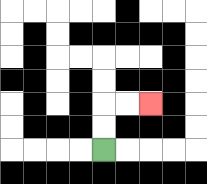{'start': '[4, 6]', 'end': '[6, 4]', 'path_directions': 'U,U,R,R', 'path_coordinates': '[[4, 6], [4, 5], [4, 4], [5, 4], [6, 4]]'}